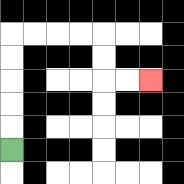{'start': '[0, 6]', 'end': '[6, 3]', 'path_directions': 'U,U,U,U,U,R,R,R,R,D,D,R,R', 'path_coordinates': '[[0, 6], [0, 5], [0, 4], [0, 3], [0, 2], [0, 1], [1, 1], [2, 1], [3, 1], [4, 1], [4, 2], [4, 3], [5, 3], [6, 3]]'}